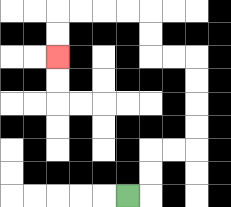{'start': '[5, 8]', 'end': '[2, 2]', 'path_directions': 'R,U,U,R,R,U,U,U,U,L,L,U,U,L,L,L,L,D,D', 'path_coordinates': '[[5, 8], [6, 8], [6, 7], [6, 6], [7, 6], [8, 6], [8, 5], [8, 4], [8, 3], [8, 2], [7, 2], [6, 2], [6, 1], [6, 0], [5, 0], [4, 0], [3, 0], [2, 0], [2, 1], [2, 2]]'}